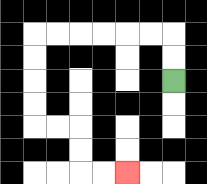{'start': '[7, 3]', 'end': '[5, 7]', 'path_directions': 'U,U,L,L,L,L,L,L,D,D,D,D,R,R,D,D,R,R', 'path_coordinates': '[[7, 3], [7, 2], [7, 1], [6, 1], [5, 1], [4, 1], [3, 1], [2, 1], [1, 1], [1, 2], [1, 3], [1, 4], [1, 5], [2, 5], [3, 5], [3, 6], [3, 7], [4, 7], [5, 7]]'}